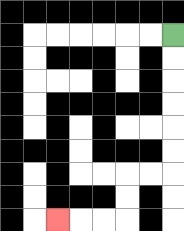{'start': '[7, 1]', 'end': '[2, 9]', 'path_directions': 'D,D,D,D,D,D,L,L,D,D,L,L,L', 'path_coordinates': '[[7, 1], [7, 2], [7, 3], [7, 4], [7, 5], [7, 6], [7, 7], [6, 7], [5, 7], [5, 8], [5, 9], [4, 9], [3, 9], [2, 9]]'}